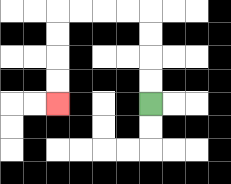{'start': '[6, 4]', 'end': '[2, 4]', 'path_directions': 'U,U,U,U,L,L,L,L,D,D,D,D', 'path_coordinates': '[[6, 4], [6, 3], [6, 2], [6, 1], [6, 0], [5, 0], [4, 0], [3, 0], [2, 0], [2, 1], [2, 2], [2, 3], [2, 4]]'}